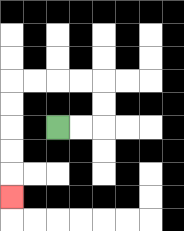{'start': '[2, 5]', 'end': '[0, 8]', 'path_directions': 'R,R,U,U,L,L,L,L,D,D,D,D,D', 'path_coordinates': '[[2, 5], [3, 5], [4, 5], [4, 4], [4, 3], [3, 3], [2, 3], [1, 3], [0, 3], [0, 4], [0, 5], [0, 6], [0, 7], [0, 8]]'}